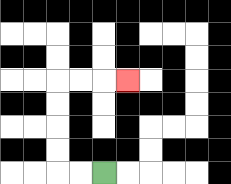{'start': '[4, 7]', 'end': '[5, 3]', 'path_directions': 'L,L,U,U,U,U,R,R,R', 'path_coordinates': '[[4, 7], [3, 7], [2, 7], [2, 6], [2, 5], [2, 4], [2, 3], [3, 3], [4, 3], [5, 3]]'}